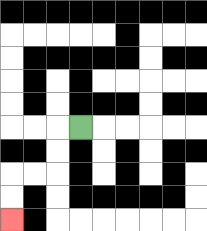{'start': '[3, 5]', 'end': '[0, 9]', 'path_directions': 'L,D,D,L,L,D,D', 'path_coordinates': '[[3, 5], [2, 5], [2, 6], [2, 7], [1, 7], [0, 7], [0, 8], [0, 9]]'}